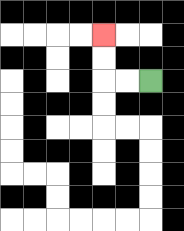{'start': '[6, 3]', 'end': '[4, 1]', 'path_directions': 'L,L,U,U', 'path_coordinates': '[[6, 3], [5, 3], [4, 3], [4, 2], [4, 1]]'}